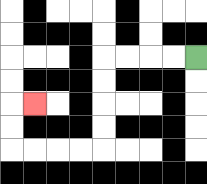{'start': '[8, 2]', 'end': '[1, 4]', 'path_directions': 'L,L,L,L,D,D,D,D,L,L,L,L,U,U,R', 'path_coordinates': '[[8, 2], [7, 2], [6, 2], [5, 2], [4, 2], [4, 3], [4, 4], [4, 5], [4, 6], [3, 6], [2, 6], [1, 6], [0, 6], [0, 5], [0, 4], [1, 4]]'}